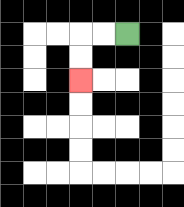{'start': '[5, 1]', 'end': '[3, 3]', 'path_directions': 'L,L,D,D', 'path_coordinates': '[[5, 1], [4, 1], [3, 1], [3, 2], [3, 3]]'}